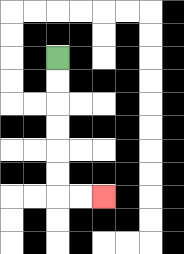{'start': '[2, 2]', 'end': '[4, 8]', 'path_directions': 'D,D,D,D,D,D,R,R', 'path_coordinates': '[[2, 2], [2, 3], [2, 4], [2, 5], [2, 6], [2, 7], [2, 8], [3, 8], [4, 8]]'}